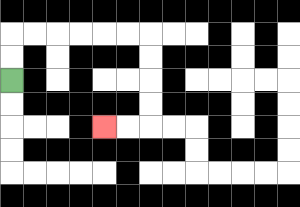{'start': '[0, 3]', 'end': '[4, 5]', 'path_directions': 'U,U,R,R,R,R,R,R,D,D,D,D,L,L', 'path_coordinates': '[[0, 3], [0, 2], [0, 1], [1, 1], [2, 1], [3, 1], [4, 1], [5, 1], [6, 1], [6, 2], [6, 3], [6, 4], [6, 5], [5, 5], [4, 5]]'}